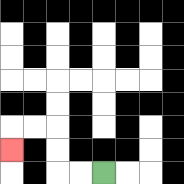{'start': '[4, 7]', 'end': '[0, 6]', 'path_directions': 'L,L,U,U,L,L,D', 'path_coordinates': '[[4, 7], [3, 7], [2, 7], [2, 6], [2, 5], [1, 5], [0, 5], [0, 6]]'}